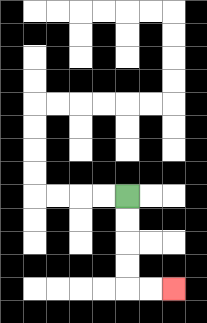{'start': '[5, 8]', 'end': '[7, 12]', 'path_directions': 'D,D,D,D,R,R', 'path_coordinates': '[[5, 8], [5, 9], [5, 10], [5, 11], [5, 12], [6, 12], [7, 12]]'}